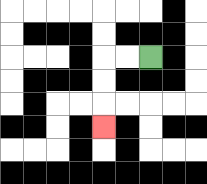{'start': '[6, 2]', 'end': '[4, 5]', 'path_directions': 'L,L,D,D,D', 'path_coordinates': '[[6, 2], [5, 2], [4, 2], [4, 3], [4, 4], [4, 5]]'}